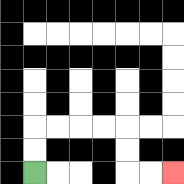{'start': '[1, 7]', 'end': '[7, 7]', 'path_directions': 'U,U,R,R,R,R,D,D,R,R', 'path_coordinates': '[[1, 7], [1, 6], [1, 5], [2, 5], [3, 5], [4, 5], [5, 5], [5, 6], [5, 7], [6, 7], [7, 7]]'}